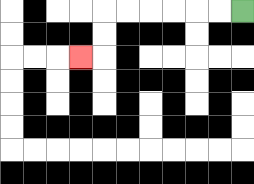{'start': '[10, 0]', 'end': '[3, 2]', 'path_directions': 'L,L,L,L,L,L,D,D,L', 'path_coordinates': '[[10, 0], [9, 0], [8, 0], [7, 0], [6, 0], [5, 0], [4, 0], [4, 1], [4, 2], [3, 2]]'}